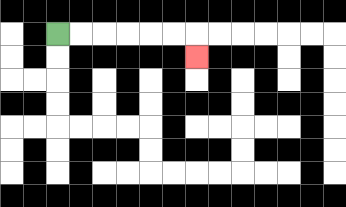{'start': '[2, 1]', 'end': '[8, 2]', 'path_directions': 'R,R,R,R,R,R,D', 'path_coordinates': '[[2, 1], [3, 1], [4, 1], [5, 1], [6, 1], [7, 1], [8, 1], [8, 2]]'}